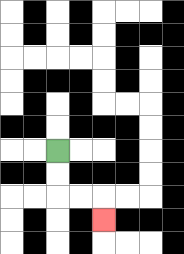{'start': '[2, 6]', 'end': '[4, 9]', 'path_directions': 'D,D,R,R,D', 'path_coordinates': '[[2, 6], [2, 7], [2, 8], [3, 8], [4, 8], [4, 9]]'}